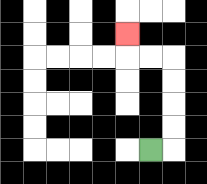{'start': '[6, 6]', 'end': '[5, 1]', 'path_directions': 'R,U,U,U,U,L,L,U', 'path_coordinates': '[[6, 6], [7, 6], [7, 5], [7, 4], [7, 3], [7, 2], [6, 2], [5, 2], [5, 1]]'}